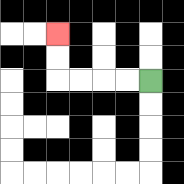{'start': '[6, 3]', 'end': '[2, 1]', 'path_directions': 'L,L,L,L,U,U', 'path_coordinates': '[[6, 3], [5, 3], [4, 3], [3, 3], [2, 3], [2, 2], [2, 1]]'}